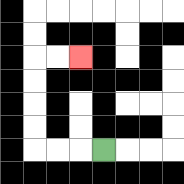{'start': '[4, 6]', 'end': '[3, 2]', 'path_directions': 'L,L,L,U,U,U,U,R,R', 'path_coordinates': '[[4, 6], [3, 6], [2, 6], [1, 6], [1, 5], [1, 4], [1, 3], [1, 2], [2, 2], [3, 2]]'}